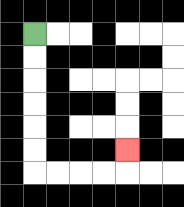{'start': '[1, 1]', 'end': '[5, 6]', 'path_directions': 'D,D,D,D,D,D,R,R,R,R,U', 'path_coordinates': '[[1, 1], [1, 2], [1, 3], [1, 4], [1, 5], [1, 6], [1, 7], [2, 7], [3, 7], [4, 7], [5, 7], [5, 6]]'}